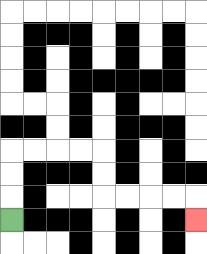{'start': '[0, 9]', 'end': '[8, 9]', 'path_directions': 'U,U,U,R,R,R,R,D,D,R,R,R,R,D', 'path_coordinates': '[[0, 9], [0, 8], [0, 7], [0, 6], [1, 6], [2, 6], [3, 6], [4, 6], [4, 7], [4, 8], [5, 8], [6, 8], [7, 8], [8, 8], [8, 9]]'}